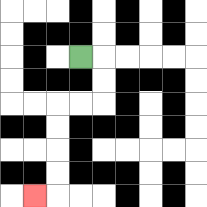{'start': '[3, 2]', 'end': '[1, 8]', 'path_directions': 'R,D,D,L,L,D,D,D,D,L', 'path_coordinates': '[[3, 2], [4, 2], [4, 3], [4, 4], [3, 4], [2, 4], [2, 5], [2, 6], [2, 7], [2, 8], [1, 8]]'}